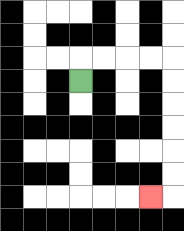{'start': '[3, 3]', 'end': '[6, 8]', 'path_directions': 'U,R,R,R,R,D,D,D,D,D,D,L', 'path_coordinates': '[[3, 3], [3, 2], [4, 2], [5, 2], [6, 2], [7, 2], [7, 3], [7, 4], [7, 5], [7, 6], [7, 7], [7, 8], [6, 8]]'}